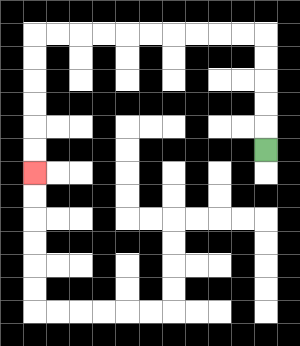{'start': '[11, 6]', 'end': '[1, 7]', 'path_directions': 'U,U,U,U,U,L,L,L,L,L,L,L,L,L,L,D,D,D,D,D,D', 'path_coordinates': '[[11, 6], [11, 5], [11, 4], [11, 3], [11, 2], [11, 1], [10, 1], [9, 1], [8, 1], [7, 1], [6, 1], [5, 1], [4, 1], [3, 1], [2, 1], [1, 1], [1, 2], [1, 3], [1, 4], [1, 5], [1, 6], [1, 7]]'}